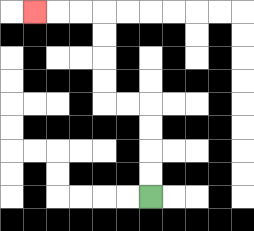{'start': '[6, 8]', 'end': '[1, 0]', 'path_directions': 'U,U,U,U,L,L,U,U,U,U,L,L,L', 'path_coordinates': '[[6, 8], [6, 7], [6, 6], [6, 5], [6, 4], [5, 4], [4, 4], [4, 3], [4, 2], [4, 1], [4, 0], [3, 0], [2, 0], [1, 0]]'}